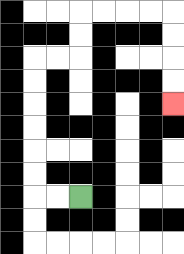{'start': '[3, 8]', 'end': '[7, 4]', 'path_directions': 'L,L,U,U,U,U,U,U,R,R,U,U,R,R,R,R,D,D,D,D', 'path_coordinates': '[[3, 8], [2, 8], [1, 8], [1, 7], [1, 6], [1, 5], [1, 4], [1, 3], [1, 2], [2, 2], [3, 2], [3, 1], [3, 0], [4, 0], [5, 0], [6, 0], [7, 0], [7, 1], [7, 2], [7, 3], [7, 4]]'}